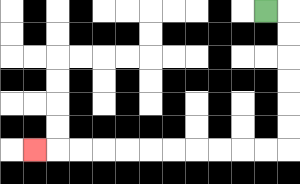{'start': '[11, 0]', 'end': '[1, 6]', 'path_directions': 'R,D,D,D,D,D,D,L,L,L,L,L,L,L,L,L,L,L', 'path_coordinates': '[[11, 0], [12, 0], [12, 1], [12, 2], [12, 3], [12, 4], [12, 5], [12, 6], [11, 6], [10, 6], [9, 6], [8, 6], [7, 6], [6, 6], [5, 6], [4, 6], [3, 6], [2, 6], [1, 6]]'}